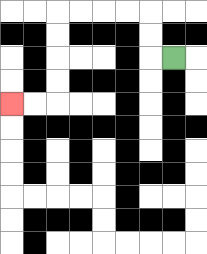{'start': '[7, 2]', 'end': '[0, 4]', 'path_directions': 'L,U,U,L,L,L,L,D,D,D,D,L,L', 'path_coordinates': '[[7, 2], [6, 2], [6, 1], [6, 0], [5, 0], [4, 0], [3, 0], [2, 0], [2, 1], [2, 2], [2, 3], [2, 4], [1, 4], [0, 4]]'}